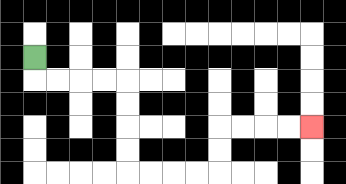{'start': '[1, 2]', 'end': '[13, 5]', 'path_directions': 'D,R,R,R,R,D,D,D,D,R,R,R,R,U,U,R,R,R,R', 'path_coordinates': '[[1, 2], [1, 3], [2, 3], [3, 3], [4, 3], [5, 3], [5, 4], [5, 5], [5, 6], [5, 7], [6, 7], [7, 7], [8, 7], [9, 7], [9, 6], [9, 5], [10, 5], [11, 5], [12, 5], [13, 5]]'}